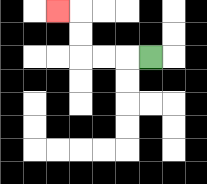{'start': '[6, 2]', 'end': '[2, 0]', 'path_directions': 'L,L,L,U,U,L', 'path_coordinates': '[[6, 2], [5, 2], [4, 2], [3, 2], [3, 1], [3, 0], [2, 0]]'}